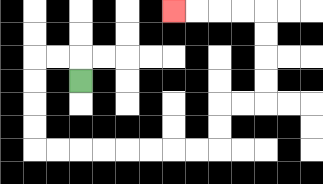{'start': '[3, 3]', 'end': '[7, 0]', 'path_directions': 'U,L,L,D,D,D,D,R,R,R,R,R,R,R,R,U,U,R,R,U,U,U,U,L,L,L,L', 'path_coordinates': '[[3, 3], [3, 2], [2, 2], [1, 2], [1, 3], [1, 4], [1, 5], [1, 6], [2, 6], [3, 6], [4, 6], [5, 6], [6, 6], [7, 6], [8, 6], [9, 6], [9, 5], [9, 4], [10, 4], [11, 4], [11, 3], [11, 2], [11, 1], [11, 0], [10, 0], [9, 0], [8, 0], [7, 0]]'}